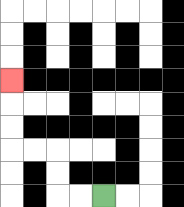{'start': '[4, 8]', 'end': '[0, 3]', 'path_directions': 'L,L,U,U,L,L,U,U,U', 'path_coordinates': '[[4, 8], [3, 8], [2, 8], [2, 7], [2, 6], [1, 6], [0, 6], [0, 5], [0, 4], [0, 3]]'}